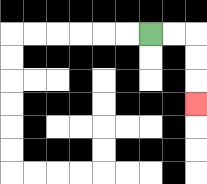{'start': '[6, 1]', 'end': '[8, 4]', 'path_directions': 'R,R,D,D,D', 'path_coordinates': '[[6, 1], [7, 1], [8, 1], [8, 2], [8, 3], [8, 4]]'}